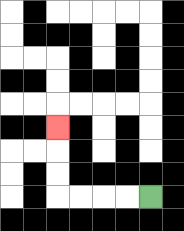{'start': '[6, 8]', 'end': '[2, 5]', 'path_directions': 'L,L,L,L,U,U,U', 'path_coordinates': '[[6, 8], [5, 8], [4, 8], [3, 8], [2, 8], [2, 7], [2, 6], [2, 5]]'}